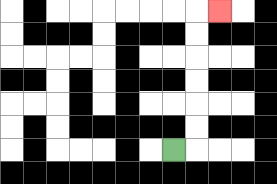{'start': '[7, 6]', 'end': '[9, 0]', 'path_directions': 'R,U,U,U,U,U,U,R', 'path_coordinates': '[[7, 6], [8, 6], [8, 5], [8, 4], [8, 3], [8, 2], [8, 1], [8, 0], [9, 0]]'}